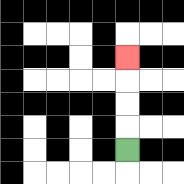{'start': '[5, 6]', 'end': '[5, 2]', 'path_directions': 'U,U,U,U', 'path_coordinates': '[[5, 6], [5, 5], [5, 4], [5, 3], [5, 2]]'}